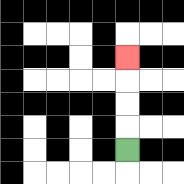{'start': '[5, 6]', 'end': '[5, 2]', 'path_directions': 'U,U,U,U', 'path_coordinates': '[[5, 6], [5, 5], [5, 4], [5, 3], [5, 2]]'}